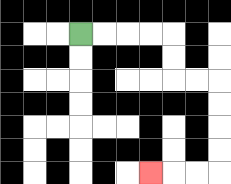{'start': '[3, 1]', 'end': '[6, 7]', 'path_directions': 'R,R,R,R,D,D,R,R,D,D,D,D,L,L,L', 'path_coordinates': '[[3, 1], [4, 1], [5, 1], [6, 1], [7, 1], [7, 2], [7, 3], [8, 3], [9, 3], [9, 4], [9, 5], [9, 6], [9, 7], [8, 7], [7, 7], [6, 7]]'}